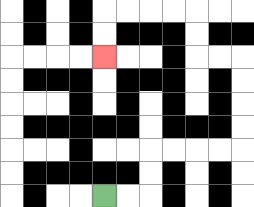{'start': '[4, 8]', 'end': '[4, 2]', 'path_directions': 'R,R,U,U,R,R,R,R,U,U,U,U,L,L,U,U,L,L,L,L,D,D', 'path_coordinates': '[[4, 8], [5, 8], [6, 8], [6, 7], [6, 6], [7, 6], [8, 6], [9, 6], [10, 6], [10, 5], [10, 4], [10, 3], [10, 2], [9, 2], [8, 2], [8, 1], [8, 0], [7, 0], [6, 0], [5, 0], [4, 0], [4, 1], [4, 2]]'}